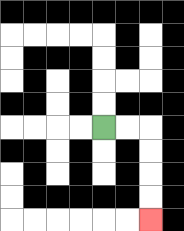{'start': '[4, 5]', 'end': '[6, 9]', 'path_directions': 'R,R,D,D,D,D', 'path_coordinates': '[[4, 5], [5, 5], [6, 5], [6, 6], [6, 7], [6, 8], [6, 9]]'}